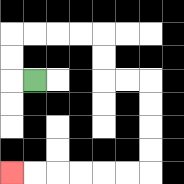{'start': '[1, 3]', 'end': '[0, 7]', 'path_directions': 'L,U,U,R,R,R,R,D,D,R,R,D,D,D,D,L,L,L,L,L,L', 'path_coordinates': '[[1, 3], [0, 3], [0, 2], [0, 1], [1, 1], [2, 1], [3, 1], [4, 1], [4, 2], [4, 3], [5, 3], [6, 3], [6, 4], [6, 5], [6, 6], [6, 7], [5, 7], [4, 7], [3, 7], [2, 7], [1, 7], [0, 7]]'}